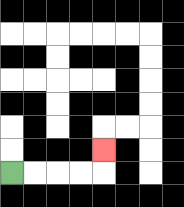{'start': '[0, 7]', 'end': '[4, 6]', 'path_directions': 'R,R,R,R,U', 'path_coordinates': '[[0, 7], [1, 7], [2, 7], [3, 7], [4, 7], [4, 6]]'}